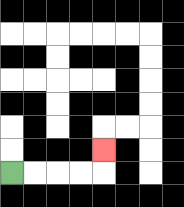{'start': '[0, 7]', 'end': '[4, 6]', 'path_directions': 'R,R,R,R,U', 'path_coordinates': '[[0, 7], [1, 7], [2, 7], [3, 7], [4, 7], [4, 6]]'}